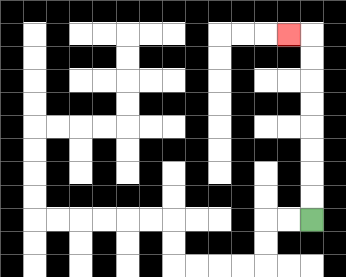{'start': '[13, 9]', 'end': '[12, 1]', 'path_directions': 'U,U,U,U,U,U,U,U,L', 'path_coordinates': '[[13, 9], [13, 8], [13, 7], [13, 6], [13, 5], [13, 4], [13, 3], [13, 2], [13, 1], [12, 1]]'}